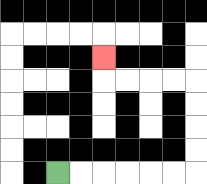{'start': '[2, 7]', 'end': '[4, 2]', 'path_directions': 'R,R,R,R,R,R,U,U,U,U,L,L,L,L,U', 'path_coordinates': '[[2, 7], [3, 7], [4, 7], [5, 7], [6, 7], [7, 7], [8, 7], [8, 6], [8, 5], [8, 4], [8, 3], [7, 3], [6, 3], [5, 3], [4, 3], [4, 2]]'}